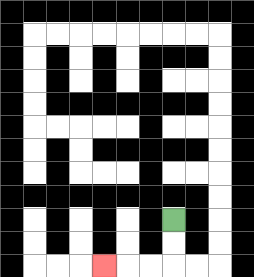{'start': '[7, 9]', 'end': '[4, 11]', 'path_directions': 'D,D,L,L,L', 'path_coordinates': '[[7, 9], [7, 10], [7, 11], [6, 11], [5, 11], [4, 11]]'}